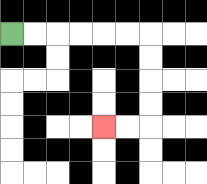{'start': '[0, 1]', 'end': '[4, 5]', 'path_directions': 'R,R,R,R,R,R,D,D,D,D,L,L', 'path_coordinates': '[[0, 1], [1, 1], [2, 1], [3, 1], [4, 1], [5, 1], [6, 1], [6, 2], [6, 3], [6, 4], [6, 5], [5, 5], [4, 5]]'}